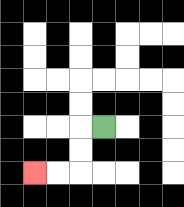{'start': '[4, 5]', 'end': '[1, 7]', 'path_directions': 'L,D,D,L,L', 'path_coordinates': '[[4, 5], [3, 5], [3, 6], [3, 7], [2, 7], [1, 7]]'}